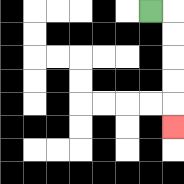{'start': '[6, 0]', 'end': '[7, 5]', 'path_directions': 'R,D,D,D,D,D', 'path_coordinates': '[[6, 0], [7, 0], [7, 1], [7, 2], [7, 3], [7, 4], [7, 5]]'}